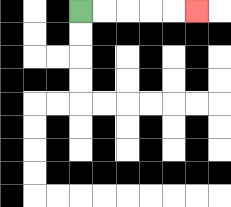{'start': '[3, 0]', 'end': '[8, 0]', 'path_directions': 'R,R,R,R,R', 'path_coordinates': '[[3, 0], [4, 0], [5, 0], [6, 0], [7, 0], [8, 0]]'}